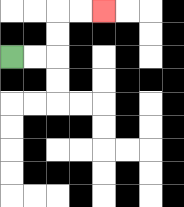{'start': '[0, 2]', 'end': '[4, 0]', 'path_directions': 'R,R,U,U,R,R', 'path_coordinates': '[[0, 2], [1, 2], [2, 2], [2, 1], [2, 0], [3, 0], [4, 0]]'}